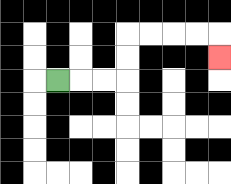{'start': '[2, 3]', 'end': '[9, 2]', 'path_directions': 'R,R,R,U,U,R,R,R,R,D', 'path_coordinates': '[[2, 3], [3, 3], [4, 3], [5, 3], [5, 2], [5, 1], [6, 1], [7, 1], [8, 1], [9, 1], [9, 2]]'}